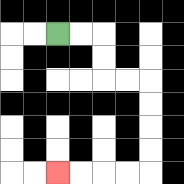{'start': '[2, 1]', 'end': '[2, 7]', 'path_directions': 'R,R,D,D,R,R,D,D,D,D,L,L,L,L', 'path_coordinates': '[[2, 1], [3, 1], [4, 1], [4, 2], [4, 3], [5, 3], [6, 3], [6, 4], [6, 5], [6, 6], [6, 7], [5, 7], [4, 7], [3, 7], [2, 7]]'}